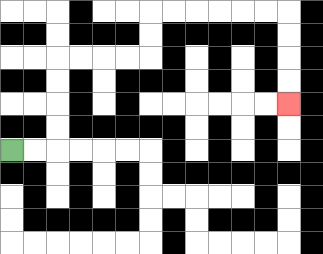{'start': '[0, 6]', 'end': '[12, 4]', 'path_directions': 'R,R,U,U,U,U,R,R,R,R,U,U,R,R,R,R,R,R,D,D,D,D', 'path_coordinates': '[[0, 6], [1, 6], [2, 6], [2, 5], [2, 4], [2, 3], [2, 2], [3, 2], [4, 2], [5, 2], [6, 2], [6, 1], [6, 0], [7, 0], [8, 0], [9, 0], [10, 0], [11, 0], [12, 0], [12, 1], [12, 2], [12, 3], [12, 4]]'}